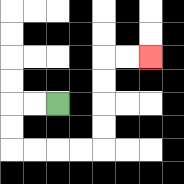{'start': '[2, 4]', 'end': '[6, 2]', 'path_directions': 'L,L,D,D,R,R,R,R,U,U,U,U,R,R', 'path_coordinates': '[[2, 4], [1, 4], [0, 4], [0, 5], [0, 6], [1, 6], [2, 6], [3, 6], [4, 6], [4, 5], [4, 4], [4, 3], [4, 2], [5, 2], [6, 2]]'}